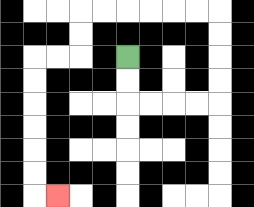{'start': '[5, 2]', 'end': '[2, 8]', 'path_directions': 'D,D,R,R,R,R,U,U,U,U,L,L,L,L,L,L,D,D,L,L,D,D,D,D,D,D,R', 'path_coordinates': '[[5, 2], [5, 3], [5, 4], [6, 4], [7, 4], [8, 4], [9, 4], [9, 3], [9, 2], [9, 1], [9, 0], [8, 0], [7, 0], [6, 0], [5, 0], [4, 0], [3, 0], [3, 1], [3, 2], [2, 2], [1, 2], [1, 3], [1, 4], [1, 5], [1, 6], [1, 7], [1, 8], [2, 8]]'}